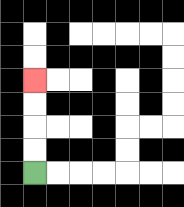{'start': '[1, 7]', 'end': '[1, 3]', 'path_directions': 'U,U,U,U', 'path_coordinates': '[[1, 7], [1, 6], [1, 5], [1, 4], [1, 3]]'}